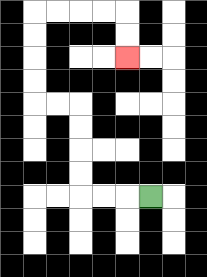{'start': '[6, 8]', 'end': '[5, 2]', 'path_directions': 'L,L,L,U,U,U,U,L,L,U,U,U,U,R,R,R,R,D,D', 'path_coordinates': '[[6, 8], [5, 8], [4, 8], [3, 8], [3, 7], [3, 6], [3, 5], [3, 4], [2, 4], [1, 4], [1, 3], [1, 2], [1, 1], [1, 0], [2, 0], [3, 0], [4, 0], [5, 0], [5, 1], [5, 2]]'}